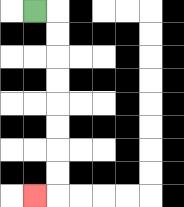{'start': '[1, 0]', 'end': '[1, 8]', 'path_directions': 'R,D,D,D,D,D,D,D,D,L', 'path_coordinates': '[[1, 0], [2, 0], [2, 1], [2, 2], [2, 3], [2, 4], [2, 5], [2, 6], [2, 7], [2, 8], [1, 8]]'}